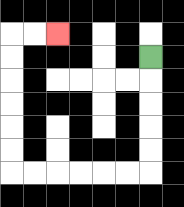{'start': '[6, 2]', 'end': '[2, 1]', 'path_directions': 'D,D,D,D,D,L,L,L,L,L,L,U,U,U,U,U,U,R,R', 'path_coordinates': '[[6, 2], [6, 3], [6, 4], [6, 5], [6, 6], [6, 7], [5, 7], [4, 7], [3, 7], [2, 7], [1, 7], [0, 7], [0, 6], [0, 5], [0, 4], [0, 3], [0, 2], [0, 1], [1, 1], [2, 1]]'}